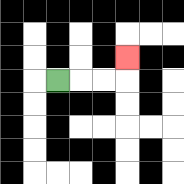{'start': '[2, 3]', 'end': '[5, 2]', 'path_directions': 'R,R,R,U', 'path_coordinates': '[[2, 3], [3, 3], [4, 3], [5, 3], [5, 2]]'}